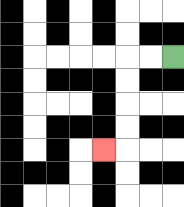{'start': '[7, 2]', 'end': '[4, 6]', 'path_directions': 'L,L,D,D,D,D,L', 'path_coordinates': '[[7, 2], [6, 2], [5, 2], [5, 3], [5, 4], [5, 5], [5, 6], [4, 6]]'}